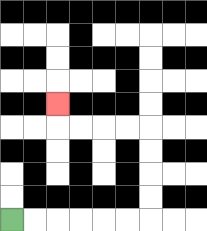{'start': '[0, 9]', 'end': '[2, 4]', 'path_directions': 'R,R,R,R,R,R,U,U,U,U,L,L,L,L,U', 'path_coordinates': '[[0, 9], [1, 9], [2, 9], [3, 9], [4, 9], [5, 9], [6, 9], [6, 8], [6, 7], [6, 6], [6, 5], [5, 5], [4, 5], [3, 5], [2, 5], [2, 4]]'}